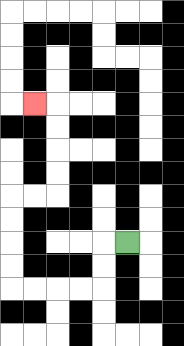{'start': '[5, 10]', 'end': '[1, 4]', 'path_directions': 'L,D,D,L,L,L,L,U,U,U,U,R,R,U,U,U,U,L', 'path_coordinates': '[[5, 10], [4, 10], [4, 11], [4, 12], [3, 12], [2, 12], [1, 12], [0, 12], [0, 11], [0, 10], [0, 9], [0, 8], [1, 8], [2, 8], [2, 7], [2, 6], [2, 5], [2, 4], [1, 4]]'}